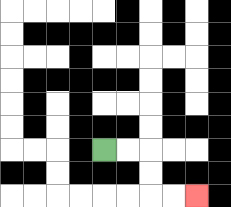{'start': '[4, 6]', 'end': '[8, 8]', 'path_directions': 'R,R,D,D,R,R', 'path_coordinates': '[[4, 6], [5, 6], [6, 6], [6, 7], [6, 8], [7, 8], [8, 8]]'}